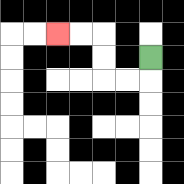{'start': '[6, 2]', 'end': '[2, 1]', 'path_directions': 'D,L,L,U,U,L,L', 'path_coordinates': '[[6, 2], [6, 3], [5, 3], [4, 3], [4, 2], [4, 1], [3, 1], [2, 1]]'}